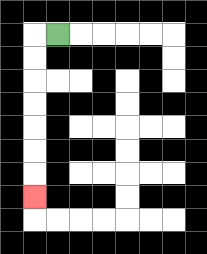{'start': '[2, 1]', 'end': '[1, 8]', 'path_directions': 'L,D,D,D,D,D,D,D', 'path_coordinates': '[[2, 1], [1, 1], [1, 2], [1, 3], [1, 4], [1, 5], [1, 6], [1, 7], [1, 8]]'}